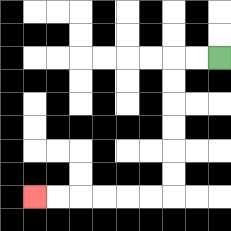{'start': '[9, 2]', 'end': '[1, 8]', 'path_directions': 'L,L,D,D,D,D,D,D,L,L,L,L,L,L', 'path_coordinates': '[[9, 2], [8, 2], [7, 2], [7, 3], [7, 4], [7, 5], [7, 6], [7, 7], [7, 8], [6, 8], [5, 8], [4, 8], [3, 8], [2, 8], [1, 8]]'}